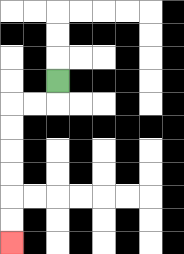{'start': '[2, 3]', 'end': '[0, 10]', 'path_directions': 'D,L,L,D,D,D,D,D,D', 'path_coordinates': '[[2, 3], [2, 4], [1, 4], [0, 4], [0, 5], [0, 6], [0, 7], [0, 8], [0, 9], [0, 10]]'}